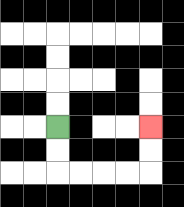{'start': '[2, 5]', 'end': '[6, 5]', 'path_directions': 'D,D,R,R,R,R,U,U', 'path_coordinates': '[[2, 5], [2, 6], [2, 7], [3, 7], [4, 7], [5, 7], [6, 7], [6, 6], [6, 5]]'}